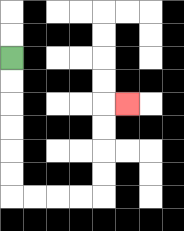{'start': '[0, 2]', 'end': '[5, 4]', 'path_directions': 'D,D,D,D,D,D,R,R,R,R,U,U,U,U,R', 'path_coordinates': '[[0, 2], [0, 3], [0, 4], [0, 5], [0, 6], [0, 7], [0, 8], [1, 8], [2, 8], [3, 8], [4, 8], [4, 7], [4, 6], [4, 5], [4, 4], [5, 4]]'}